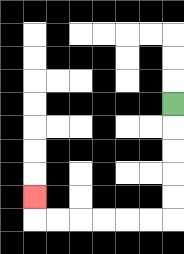{'start': '[7, 4]', 'end': '[1, 8]', 'path_directions': 'D,D,D,D,D,L,L,L,L,L,L,U', 'path_coordinates': '[[7, 4], [7, 5], [7, 6], [7, 7], [7, 8], [7, 9], [6, 9], [5, 9], [4, 9], [3, 9], [2, 9], [1, 9], [1, 8]]'}